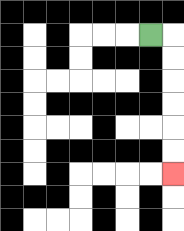{'start': '[6, 1]', 'end': '[7, 7]', 'path_directions': 'R,D,D,D,D,D,D', 'path_coordinates': '[[6, 1], [7, 1], [7, 2], [7, 3], [7, 4], [7, 5], [7, 6], [7, 7]]'}